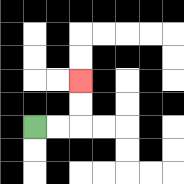{'start': '[1, 5]', 'end': '[3, 3]', 'path_directions': 'R,R,U,U', 'path_coordinates': '[[1, 5], [2, 5], [3, 5], [3, 4], [3, 3]]'}